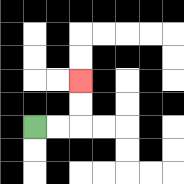{'start': '[1, 5]', 'end': '[3, 3]', 'path_directions': 'R,R,U,U', 'path_coordinates': '[[1, 5], [2, 5], [3, 5], [3, 4], [3, 3]]'}